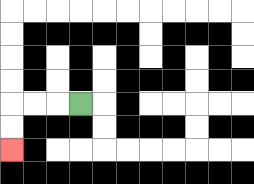{'start': '[3, 4]', 'end': '[0, 6]', 'path_directions': 'L,L,L,D,D', 'path_coordinates': '[[3, 4], [2, 4], [1, 4], [0, 4], [0, 5], [0, 6]]'}